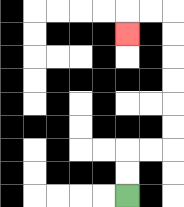{'start': '[5, 8]', 'end': '[5, 1]', 'path_directions': 'U,U,R,R,U,U,U,U,U,U,L,L,D', 'path_coordinates': '[[5, 8], [5, 7], [5, 6], [6, 6], [7, 6], [7, 5], [7, 4], [7, 3], [7, 2], [7, 1], [7, 0], [6, 0], [5, 0], [5, 1]]'}